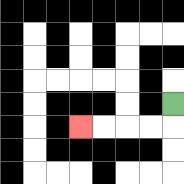{'start': '[7, 4]', 'end': '[3, 5]', 'path_directions': 'D,L,L,L,L', 'path_coordinates': '[[7, 4], [7, 5], [6, 5], [5, 5], [4, 5], [3, 5]]'}